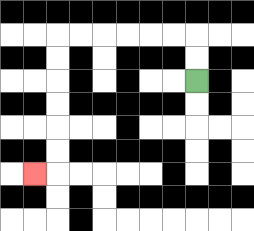{'start': '[8, 3]', 'end': '[1, 7]', 'path_directions': 'U,U,L,L,L,L,L,L,D,D,D,D,D,D,L', 'path_coordinates': '[[8, 3], [8, 2], [8, 1], [7, 1], [6, 1], [5, 1], [4, 1], [3, 1], [2, 1], [2, 2], [2, 3], [2, 4], [2, 5], [2, 6], [2, 7], [1, 7]]'}